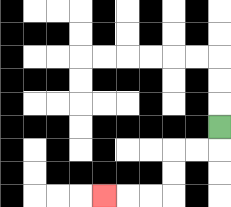{'start': '[9, 5]', 'end': '[4, 8]', 'path_directions': 'D,L,L,D,D,L,L,L', 'path_coordinates': '[[9, 5], [9, 6], [8, 6], [7, 6], [7, 7], [7, 8], [6, 8], [5, 8], [4, 8]]'}